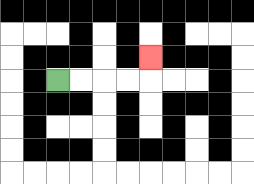{'start': '[2, 3]', 'end': '[6, 2]', 'path_directions': 'R,R,R,R,U', 'path_coordinates': '[[2, 3], [3, 3], [4, 3], [5, 3], [6, 3], [6, 2]]'}